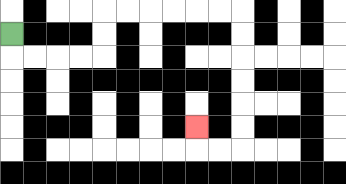{'start': '[0, 1]', 'end': '[8, 5]', 'path_directions': 'D,R,R,R,R,U,U,R,R,R,R,R,R,D,D,D,D,D,D,L,L,U', 'path_coordinates': '[[0, 1], [0, 2], [1, 2], [2, 2], [3, 2], [4, 2], [4, 1], [4, 0], [5, 0], [6, 0], [7, 0], [8, 0], [9, 0], [10, 0], [10, 1], [10, 2], [10, 3], [10, 4], [10, 5], [10, 6], [9, 6], [8, 6], [8, 5]]'}